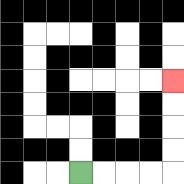{'start': '[3, 7]', 'end': '[7, 3]', 'path_directions': 'R,R,R,R,U,U,U,U', 'path_coordinates': '[[3, 7], [4, 7], [5, 7], [6, 7], [7, 7], [7, 6], [7, 5], [7, 4], [7, 3]]'}